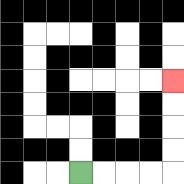{'start': '[3, 7]', 'end': '[7, 3]', 'path_directions': 'R,R,R,R,U,U,U,U', 'path_coordinates': '[[3, 7], [4, 7], [5, 7], [6, 7], [7, 7], [7, 6], [7, 5], [7, 4], [7, 3]]'}